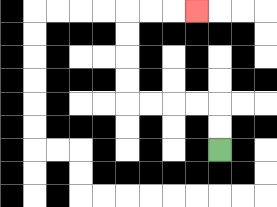{'start': '[9, 6]', 'end': '[8, 0]', 'path_directions': 'U,U,L,L,L,L,U,U,U,U,R,R,R', 'path_coordinates': '[[9, 6], [9, 5], [9, 4], [8, 4], [7, 4], [6, 4], [5, 4], [5, 3], [5, 2], [5, 1], [5, 0], [6, 0], [7, 0], [8, 0]]'}